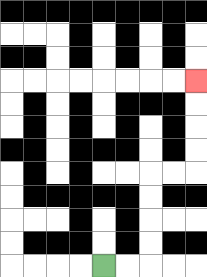{'start': '[4, 11]', 'end': '[8, 3]', 'path_directions': 'R,R,U,U,U,U,R,R,U,U,U,U', 'path_coordinates': '[[4, 11], [5, 11], [6, 11], [6, 10], [6, 9], [6, 8], [6, 7], [7, 7], [8, 7], [8, 6], [8, 5], [8, 4], [8, 3]]'}